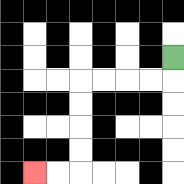{'start': '[7, 2]', 'end': '[1, 7]', 'path_directions': 'D,L,L,L,L,D,D,D,D,L,L', 'path_coordinates': '[[7, 2], [7, 3], [6, 3], [5, 3], [4, 3], [3, 3], [3, 4], [3, 5], [3, 6], [3, 7], [2, 7], [1, 7]]'}